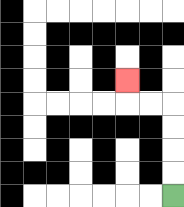{'start': '[7, 8]', 'end': '[5, 3]', 'path_directions': 'U,U,U,U,L,L,U', 'path_coordinates': '[[7, 8], [7, 7], [7, 6], [7, 5], [7, 4], [6, 4], [5, 4], [5, 3]]'}